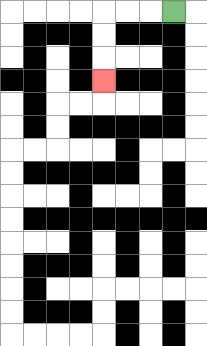{'start': '[7, 0]', 'end': '[4, 3]', 'path_directions': 'L,L,L,D,D,D', 'path_coordinates': '[[7, 0], [6, 0], [5, 0], [4, 0], [4, 1], [4, 2], [4, 3]]'}